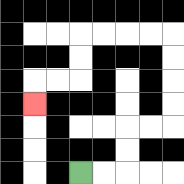{'start': '[3, 7]', 'end': '[1, 4]', 'path_directions': 'R,R,U,U,R,R,U,U,U,U,L,L,L,L,D,D,L,L,D', 'path_coordinates': '[[3, 7], [4, 7], [5, 7], [5, 6], [5, 5], [6, 5], [7, 5], [7, 4], [7, 3], [7, 2], [7, 1], [6, 1], [5, 1], [4, 1], [3, 1], [3, 2], [3, 3], [2, 3], [1, 3], [1, 4]]'}